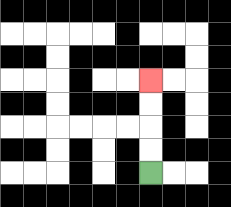{'start': '[6, 7]', 'end': '[6, 3]', 'path_directions': 'U,U,U,U', 'path_coordinates': '[[6, 7], [6, 6], [6, 5], [6, 4], [6, 3]]'}